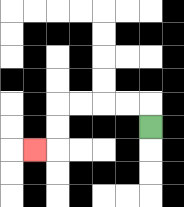{'start': '[6, 5]', 'end': '[1, 6]', 'path_directions': 'U,L,L,L,L,D,D,L', 'path_coordinates': '[[6, 5], [6, 4], [5, 4], [4, 4], [3, 4], [2, 4], [2, 5], [2, 6], [1, 6]]'}